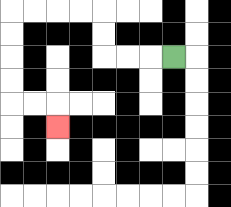{'start': '[7, 2]', 'end': '[2, 5]', 'path_directions': 'L,L,L,U,U,L,L,L,L,D,D,D,D,R,R,D', 'path_coordinates': '[[7, 2], [6, 2], [5, 2], [4, 2], [4, 1], [4, 0], [3, 0], [2, 0], [1, 0], [0, 0], [0, 1], [0, 2], [0, 3], [0, 4], [1, 4], [2, 4], [2, 5]]'}